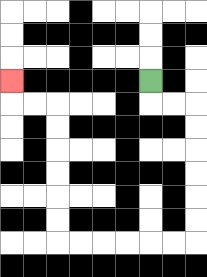{'start': '[6, 3]', 'end': '[0, 3]', 'path_directions': 'D,R,R,D,D,D,D,D,D,L,L,L,L,L,L,U,U,U,U,U,U,L,L,U', 'path_coordinates': '[[6, 3], [6, 4], [7, 4], [8, 4], [8, 5], [8, 6], [8, 7], [8, 8], [8, 9], [8, 10], [7, 10], [6, 10], [5, 10], [4, 10], [3, 10], [2, 10], [2, 9], [2, 8], [2, 7], [2, 6], [2, 5], [2, 4], [1, 4], [0, 4], [0, 3]]'}